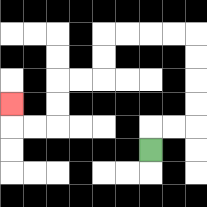{'start': '[6, 6]', 'end': '[0, 4]', 'path_directions': 'U,R,R,U,U,U,U,L,L,L,L,D,D,L,L,D,D,L,L,U', 'path_coordinates': '[[6, 6], [6, 5], [7, 5], [8, 5], [8, 4], [8, 3], [8, 2], [8, 1], [7, 1], [6, 1], [5, 1], [4, 1], [4, 2], [4, 3], [3, 3], [2, 3], [2, 4], [2, 5], [1, 5], [0, 5], [0, 4]]'}